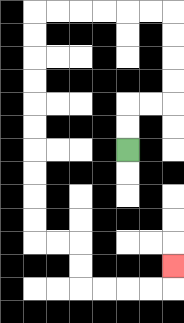{'start': '[5, 6]', 'end': '[7, 11]', 'path_directions': 'U,U,R,R,U,U,U,U,L,L,L,L,L,L,D,D,D,D,D,D,D,D,D,D,R,R,D,D,R,R,R,R,U', 'path_coordinates': '[[5, 6], [5, 5], [5, 4], [6, 4], [7, 4], [7, 3], [7, 2], [7, 1], [7, 0], [6, 0], [5, 0], [4, 0], [3, 0], [2, 0], [1, 0], [1, 1], [1, 2], [1, 3], [1, 4], [1, 5], [1, 6], [1, 7], [1, 8], [1, 9], [1, 10], [2, 10], [3, 10], [3, 11], [3, 12], [4, 12], [5, 12], [6, 12], [7, 12], [7, 11]]'}